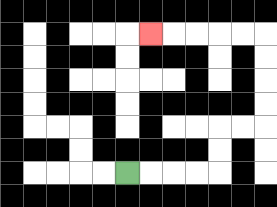{'start': '[5, 7]', 'end': '[6, 1]', 'path_directions': 'R,R,R,R,U,U,R,R,U,U,U,U,L,L,L,L,L', 'path_coordinates': '[[5, 7], [6, 7], [7, 7], [8, 7], [9, 7], [9, 6], [9, 5], [10, 5], [11, 5], [11, 4], [11, 3], [11, 2], [11, 1], [10, 1], [9, 1], [8, 1], [7, 1], [6, 1]]'}